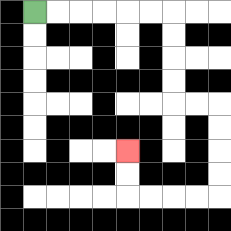{'start': '[1, 0]', 'end': '[5, 6]', 'path_directions': 'R,R,R,R,R,R,D,D,D,D,R,R,D,D,D,D,L,L,L,L,U,U', 'path_coordinates': '[[1, 0], [2, 0], [3, 0], [4, 0], [5, 0], [6, 0], [7, 0], [7, 1], [7, 2], [7, 3], [7, 4], [8, 4], [9, 4], [9, 5], [9, 6], [9, 7], [9, 8], [8, 8], [7, 8], [6, 8], [5, 8], [5, 7], [5, 6]]'}